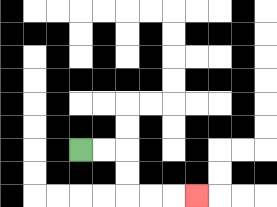{'start': '[3, 6]', 'end': '[8, 8]', 'path_directions': 'R,R,D,D,R,R,R', 'path_coordinates': '[[3, 6], [4, 6], [5, 6], [5, 7], [5, 8], [6, 8], [7, 8], [8, 8]]'}